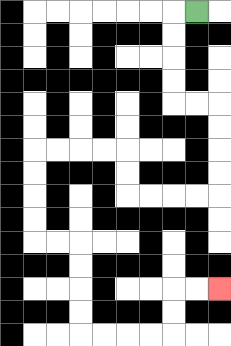{'start': '[8, 0]', 'end': '[9, 12]', 'path_directions': 'L,D,D,D,D,R,R,D,D,D,D,L,L,L,L,U,U,L,L,L,L,D,D,D,D,R,R,D,D,D,D,R,R,R,R,U,U,R,R', 'path_coordinates': '[[8, 0], [7, 0], [7, 1], [7, 2], [7, 3], [7, 4], [8, 4], [9, 4], [9, 5], [9, 6], [9, 7], [9, 8], [8, 8], [7, 8], [6, 8], [5, 8], [5, 7], [5, 6], [4, 6], [3, 6], [2, 6], [1, 6], [1, 7], [1, 8], [1, 9], [1, 10], [2, 10], [3, 10], [3, 11], [3, 12], [3, 13], [3, 14], [4, 14], [5, 14], [6, 14], [7, 14], [7, 13], [7, 12], [8, 12], [9, 12]]'}